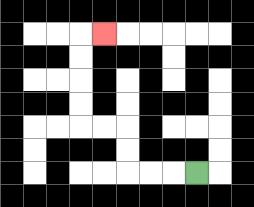{'start': '[8, 7]', 'end': '[4, 1]', 'path_directions': 'L,L,L,U,U,L,L,U,U,U,U,R', 'path_coordinates': '[[8, 7], [7, 7], [6, 7], [5, 7], [5, 6], [5, 5], [4, 5], [3, 5], [3, 4], [3, 3], [3, 2], [3, 1], [4, 1]]'}